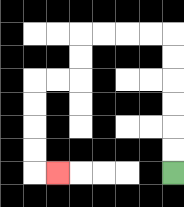{'start': '[7, 7]', 'end': '[2, 7]', 'path_directions': 'U,U,U,U,U,U,L,L,L,L,D,D,L,L,D,D,D,D,R', 'path_coordinates': '[[7, 7], [7, 6], [7, 5], [7, 4], [7, 3], [7, 2], [7, 1], [6, 1], [5, 1], [4, 1], [3, 1], [3, 2], [3, 3], [2, 3], [1, 3], [1, 4], [1, 5], [1, 6], [1, 7], [2, 7]]'}